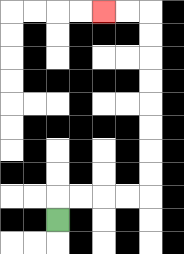{'start': '[2, 9]', 'end': '[4, 0]', 'path_directions': 'U,R,R,R,R,U,U,U,U,U,U,U,U,L,L', 'path_coordinates': '[[2, 9], [2, 8], [3, 8], [4, 8], [5, 8], [6, 8], [6, 7], [6, 6], [6, 5], [6, 4], [6, 3], [6, 2], [6, 1], [6, 0], [5, 0], [4, 0]]'}